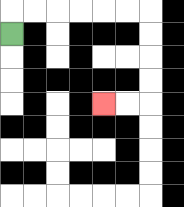{'start': '[0, 1]', 'end': '[4, 4]', 'path_directions': 'U,R,R,R,R,R,R,D,D,D,D,L,L', 'path_coordinates': '[[0, 1], [0, 0], [1, 0], [2, 0], [3, 0], [4, 0], [5, 0], [6, 0], [6, 1], [6, 2], [6, 3], [6, 4], [5, 4], [4, 4]]'}